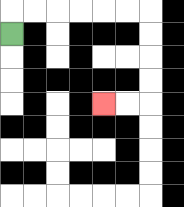{'start': '[0, 1]', 'end': '[4, 4]', 'path_directions': 'U,R,R,R,R,R,R,D,D,D,D,L,L', 'path_coordinates': '[[0, 1], [0, 0], [1, 0], [2, 0], [3, 0], [4, 0], [5, 0], [6, 0], [6, 1], [6, 2], [6, 3], [6, 4], [5, 4], [4, 4]]'}